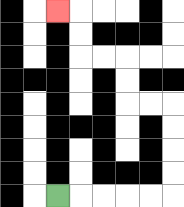{'start': '[2, 8]', 'end': '[2, 0]', 'path_directions': 'R,R,R,R,R,U,U,U,U,L,L,U,U,L,L,U,U,L', 'path_coordinates': '[[2, 8], [3, 8], [4, 8], [5, 8], [6, 8], [7, 8], [7, 7], [7, 6], [7, 5], [7, 4], [6, 4], [5, 4], [5, 3], [5, 2], [4, 2], [3, 2], [3, 1], [3, 0], [2, 0]]'}